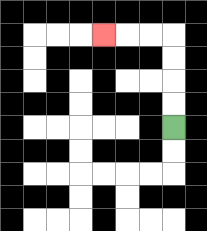{'start': '[7, 5]', 'end': '[4, 1]', 'path_directions': 'U,U,U,U,L,L,L', 'path_coordinates': '[[7, 5], [7, 4], [7, 3], [7, 2], [7, 1], [6, 1], [5, 1], [4, 1]]'}